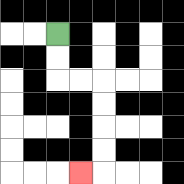{'start': '[2, 1]', 'end': '[3, 7]', 'path_directions': 'D,D,R,R,D,D,D,D,L', 'path_coordinates': '[[2, 1], [2, 2], [2, 3], [3, 3], [4, 3], [4, 4], [4, 5], [4, 6], [4, 7], [3, 7]]'}